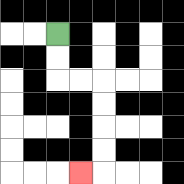{'start': '[2, 1]', 'end': '[3, 7]', 'path_directions': 'D,D,R,R,D,D,D,D,L', 'path_coordinates': '[[2, 1], [2, 2], [2, 3], [3, 3], [4, 3], [4, 4], [4, 5], [4, 6], [4, 7], [3, 7]]'}